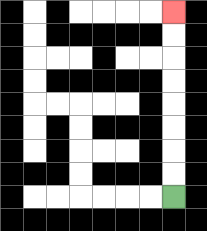{'start': '[7, 8]', 'end': '[7, 0]', 'path_directions': 'U,U,U,U,U,U,U,U', 'path_coordinates': '[[7, 8], [7, 7], [7, 6], [7, 5], [7, 4], [7, 3], [7, 2], [7, 1], [7, 0]]'}